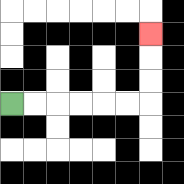{'start': '[0, 4]', 'end': '[6, 1]', 'path_directions': 'R,R,R,R,R,R,U,U,U', 'path_coordinates': '[[0, 4], [1, 4], [2, 4], [3, 4], [4, 4], [5, 4], [6, 4], [6, 3], [6, 2], [6, 1]]'}